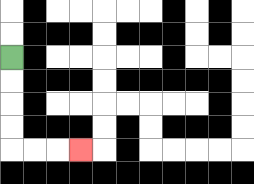{'start': '[0, 2]', 'end': '[3, 6]', 'path_directions': 'D,D,D,D,R,R,R', 'path_coordinates': '[[0, 2], [0, 3], [0, 4], [0, 5], [0, 6], [1, 6], [2, 6], [3, 6]]'}